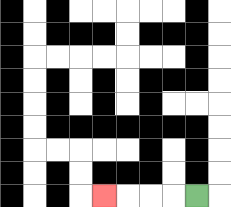{'start': '[8, 8]', 'end': '[4, 8]', 'path_directions': 'L,L,L,L', 'path_coordinates': '[[8, 8], [7, 8], [6, 8], [5, 8], [4, 8]]'}